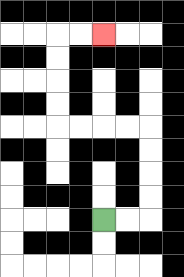{'start': '[4, 9]', 'end': '[4, 1]', 'path_directions': 'R,R,U,U,U,U,L,L,L,L,U,U,U,U,R,R', 'path_coordinates': '[[4, 9], [5, 9], [6, 9], [6, 8], [6, 7], [6, 6], [6, 5], [5, 5], [4, 5], [3, 5], [2, 5], [2, 4], [2, 3], [2, 2], [2, 1], [3, 1], [4, 1]]'}